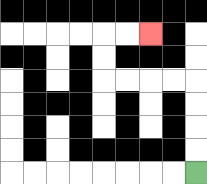{'start': '[8, 7]', 'end': '[6, 1]', 'path_directions': 'U,U,U,U,L,L,L,L,U,U,R,R', 'path_coordinates': '[[8, 7], [8, 6], [8, 5], [8, 4], [8, 3], [7, 3], [6, 3], [5, 3], [4, 3], [4, 2], [4, 1], [5, 1], [6, 1]]'}